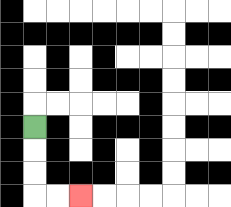{'start': '[1, 5]', 'end': '[3, 8]', 'path_directions': 'D,D,D,R,R', 'path_coordinates': '[[1, 5], [1, 6], [1, 7], [1, 8], [2, 8], [3, 8]]'}